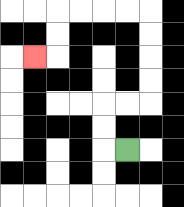{'start': '[5, 6]', 'end': '[1, 2]', 'path_directions': 'L,U,U,R,R,U,U,U,U,L,L,L,L,D,D,L', 'path_coordinates': '[[5, 6], [4, 6], [4, 5], [4, 4], [5, 4], [6, 4], [6, 3], [6, 2], [6, 1], [6, 0], [5, 0], [4, 0], [3, 0], [2, 0], [2, 1], [2, 2], [1, 2]]'}